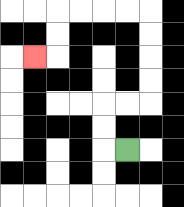{'start': '[5, 6]', 'end': '[1, 2]', 'path_directions': 'L,U,U,R,R,U,U,U,U,L,L,L,L,D,D,L', 'path_coordinates': '[[5, 6], [4, 6], [4, 5], [4, 4], [5, 4], [6, 4], [6, 3], [6, 2], [6, 1], [6, 0], [5, 0], [4, 0], [3, 0], [2, 0], [2, 1], [2, 2], [1, 2]]'}